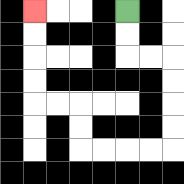{'start': '[5, 0]', 'end': '[1, 0]', 'path_directions': 'D,D,R,R,D,D,D,D,L,L,L,L,U,U,L,L,U,U,U,U', 'path_coordinates': '[[5, 0], [5, 1], [5, 2], [6, 2], [7, 2], [7, 3], [7, 4], [7, 5], [7, 6], [6, 6], [5, 6], [4, 6], [3, 6], [3, 5], [3, 4], [2, 4], [1, 4], [1, 3], [1, 2], [1, 1], [1, 0]]'}